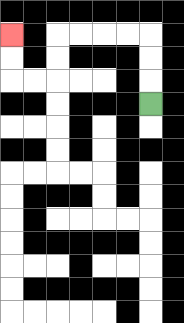{'start': '[6, 4]', 'end': '[0, 1]', 'path_directions': 'U,U,U,L,L,L,L,D,D,L,L,U,U', 'path_coordinates': '[[6, 4], [6, 3], [6, 2], [6, 1], [5, 1], [4, 1], [3, 1], [2, 1], [2, 2], [2, 3], [1, 3], [0, 3], [0, 2], [0, 1]]'}